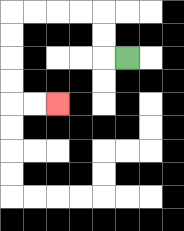{'start': '[5, 2]', 'end': '[2, 4]', 'path_directions': 'L,U,U,L,L,L,L,D,D,D,D,R,R', 'path_coordinates': '[[5, 2], [4, 2], [4, 1], [4, 0], [3, 0], [2, 0], [1, 0], [0, 0], [0, 1], [0, 2], [0, 3], [0, 4], [1, 4], [2, 4]]'}